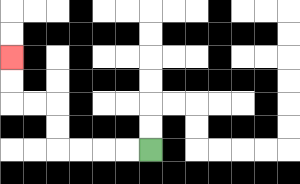{'start': '[6, 6]', 'end': '[0, 2]', 'path_directions': 'L,L,L,L,U,U,L,L,U,U', 'path_coordinates': '[[6, 6], [5, 6], [4, 6], [3, 6], [2, 6], [2, 5], [2, 4], [1, 4], [0, 4], [0, 3], [0, 2]]'}